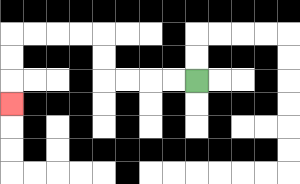{'start': '[8, 3]', 'end': '[0, 4]', 'path_directions': 'L,L,L,L,U,U,L,L,L,L,D,D,D', 'path_coordinates': '[[8, 3], [7, 3], [6, 3], [5, 3], [4, 3], [4, 2], [4, 1], [3, 1], [2, 1], [1, 1], [0, 1], [0, 2], [0, 3], [0, 4]]'}